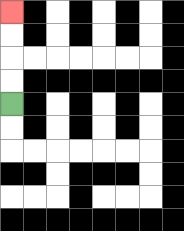{'start': '[0, 4]', 'end': '[0, 0]', 'path_directions': 'U,U,U,U', 'path_coordinates': '[[0, 4], [0, 3], [0, 2], [0, 1], [0, 0]]'}